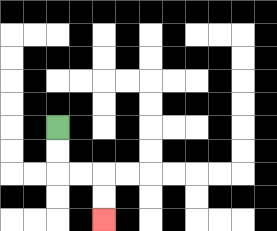{'start': '[2, 5]', 'end': '[4, 9]', 'path_directions': 'D,D,R,R,D,D', 'path_coordinates': '[[2, 5], [2, 6], [2, 7], [3, 7], [4, 7], [4, 8], [4, 9]]'}